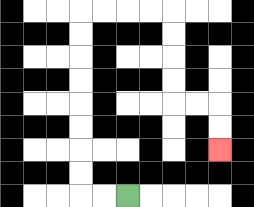{'start': '[5, 8]', 'end': '[9, 6]', 'path_directions': 'L,L,U,U,U,U,U,U,U,U,R,R,R,R,D,D,D,D,R,R,D,D', 'path_coordinates': '[[5, 8], [4, 8], [3, 8], [3, 7], [3, 6], [3, 5], [3, 4], [3, 3], [3, 2], [3, 1], [3, 0], [4, 0], [5, 0], [6, 0], [7, 0], [7, 1], [7, 2], [7, 3], [7, 4], [8, 4], [9, 4], [9, 5], [9, 6]]'}